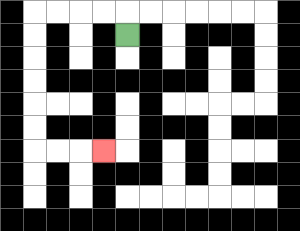{'start': '[5, 1]', 'end': '[4, 6]', 'path_directions': 'U,L,L,L,L,D,D,D,D,D,D,R,R,R', 'path_coordinates': '[[5, 1], [5, 0], [4, 0], [3, 0], [2, 0], [1, 0], [1, 1], [1, 2], [1, 3], [1, 4], [1, 5], [1, 6], [2, 6], [3, 6], [4, 6]]'}